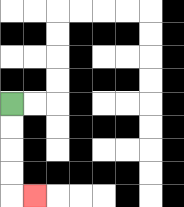{'start': '[0, 4]', 'end': '[1, 8]', 'path_directions': 'D,D,D,D,R', 'path_coordinates': '[[0, 4], [0, 5], [0, 6], [0, 7], [0, 8], [1, 8]]'}